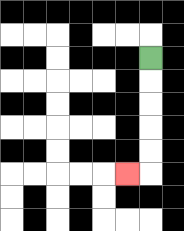{'start': '[6, 2]', 'end': '[5, 7]', 'path_directions': 'D,D,D,D,D,L', 'path_coordinates': '[[6, 2], [6, 3], [6, 4], [6, 5], [6, 6], [6, 7], [5, 7]]'}